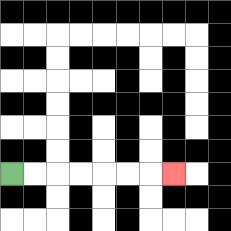{'start': '[0, 7]', 'end': '[7, 7]', 'path_directions': 'R,R,R,R,R,R,R', 'path_coordinates': '[[0, 7], [1, 7], [2, 7], [3, 7], [4, 7], [5, 7], [6, 7], [7, 7]]'}